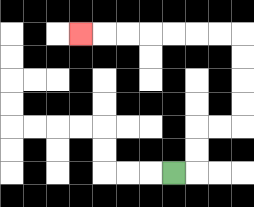{'start': '[7, 7]', 'end': '[3, 1]', 'path_directions': 'R,U,U,R,R,U,U,U,U,L,L,L,L,L,L,L', 'path_coordinates': '[[7, 7], [8, 7], [8, 6], [8, 5], [9, 5], [10, 5], [10, 4], [10, 3], [10, 2], [10, 1], [9, 1], [8, 1], [7, 1], [6, 1], [5, 1], [4, 1], [3, 1]]'}